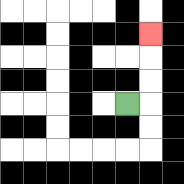{'start': '[5, 4]', 'end': '[6, 1]', 'path_directions': 'R,U,U,U', 'path_coordinates': '[[5, 4], [6, 4], [6, 3], [6, 2], [6, 1]]'}